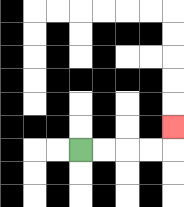{'start': '[3, 6]', 'end': '[7, 5]', 'path_directions': 'R,R,R,R,U', 'path_coordinates': '[[3, 6], [4, 6], [5, 6], [6, 6], [7, 6], [7, 5]]'}